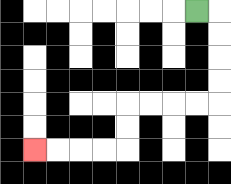{'start': '[8, 0]', 'end': '[1, 6]', 'path_directions': 'R,D,D,D,D,L,L,L,L,D,D,L,L,L,L', 'path_coordinates': '[[8, 0], [9, 0], [9, 1], [9, 2], [9, 3], [9, 4], [8, 4], [7, 4], [6, 4], [5, 4], [5, 5], [5, 6], [4, 6], [3, 6], [2, 6], [1, 6]]'}